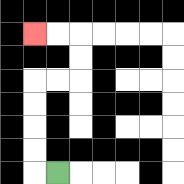{'start': '[2, 7]', 'end': '[1, 1]', 'path_directions': 'L,U,U,U,U,R,R,U,U,L,L', 'path_coordinates': '[[2, 7], [1, 7], [1, 6], [1, 5], [1, 4], [1, 3], [2, 3], [3, 3], [3, 2], [3, 1], [2, 1], [1, 1]]'}